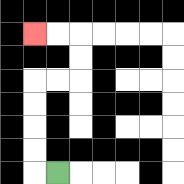{'start': '[2, 7]', 'end': '[1, 1]', 'path_directions': 'L,U,U,U,U,R,R,U,U,L,L', 'path_coordinates': '[[2, 7], [1, 7], [1, 6], [1, 5], [1, 4], [1, 3], [2, 3], [3, 3], [3, 2], [3, 1], [2, 1], [1, 1]]'}